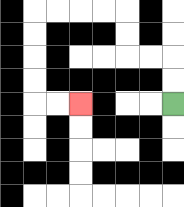{'start': '[7, 4]', 'end': '[3, 4]', 'path_directions': 'U,U,L,L,U,U,L,L,L,L,D,D,D,D,R,R', 'path_coordinates': '[[7, 4], [7, 3], [7, 2], [6, 2], [5, 2], [5, 1], [5, 0], [4, 0], [3, 0], [2, 0], [1, 0], [1, 1], [1, 2], [1, 3], [1, 4], [2, 4], [3, 4]]'}